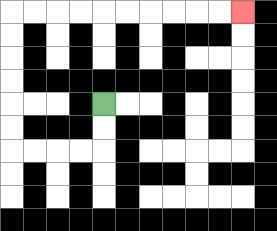{'start': '[4, 4]', 'end': '[10, 0]', 'path_directions': 'D,D,L,L,L,L,U,U,U,U,U,U,R,R,R,R,R,R,R,R,R,R', 'path_coordinates': '[[4, 4], [4, 5], [4, 6], [3, 6], [2, 6], [1, 6], [0, 6], [0, 5], [0, 4], [0, 3], [0, 2], [0, 1], [0, 0], [1, 0], [2, 0], [3, 0], [4, 0], [5, 0], [6, 0], [7, 0], [8, 0], [9, 0], [10, 0]]'}